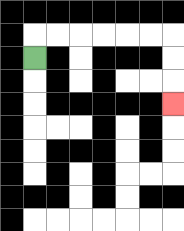{'start': '[1, 2]', 'end': '[7, 4]', 'path_directions': 'U,R,R,R,R,R,R,D,D,D', 'path_coordinates': '[[1, 2], [1, 1], [2, 1], [3, 1], [4, 1], [5, 1], [6, 1], [7, 1], [7, 2], [7, 3], [7, 4]]'}